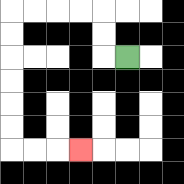{'start': '[5, 2]', 'end': '[3, 6]', 'path_directions': 'L,U,U,L,L,L,L,D,D,D,D,D,D,R,R,R', 'path_coordinates': '[[5, 2], [4, 2], [4, 1], [4, 0], [3, 0], [2, 0], [1, 0], [0, 0], [0, 1], [0, 2], [0, 3], [0, 4], [0, 5], [0, 6], [1, 6], [2, 6], [3, 6]]'}